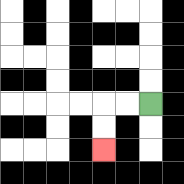{'start': '[6, 4]', 'end': '[4, 6]', 'path_directions': 'L,L,D,D', 'path_coordinates': '[[6, 4], [5, 4], [4, 4], [4, 5], [4, 6]]'}